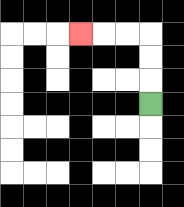{'start': '[6, 4]', 'end': '[3, 1]', 'path_directions': 'U,U,U,L,L,L', 'path_coordinates': '[[6, 4], [6, 3], [6, 2], [6, 1], [5, 1], [4, 1], [3, 1]]'}